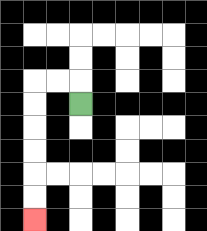{'start': '[3, 4]', 'end': '[1, 9]', 'path_directions': 'U,L,L,D,D,D,D,D,D', 'path_coordinates': '[[3, 4], [3, 3], [2, 3], [1, 3], [1, 4], [1, 5], [1, 6], [1, 7], [1, 8], [1, 9]]'}